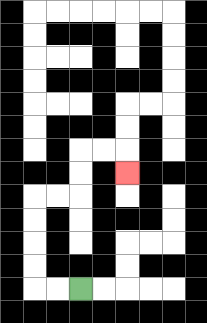{'start': '[3, 12]', 'end': '[5, 7]', 'path_directions': 'L,L,U,U,U,U,R,R,U,U,R,R,D', 'path_coordinates': '[[3, 12], [2, 12], [1, 12], [1, 11], [1, 10], [1, 9], [1, 8], [2, 8], [3, 8], [3, 7], [3, 6], [4, 6], [5, 6], [5, 7]]'}